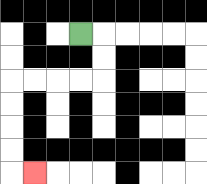{'start': '[3, 1]', 'end': '[1, 7]', 'path_directions': 'R,D,D,L,L,L,L,D,D,D,D,R', 'path_coordinates': '[[3, 1], [4, 1], [4, 2], [4, 3], [3, 3], [2, 3], [1, 3], [0, 3], [0, 4], [0, 5], [0, 6], [0, 7], [1, 7]]'}